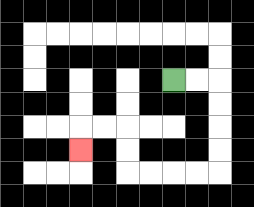{'start': '[7, 3]', 'end': '[3, 6]', 'path_directions': 'R,R,D,D,D,D,L,L,L,L,U,U,L,L,D', 'path_coordinates': '[[7, 3], [8, 3], [9, 3], [9, 4], [9, 5], [9, 6], [9, 7], [8, 7], [7, 7], [6, 7], [5, 7], [5, 6], [5, 5], [4, 5], [3, 5], [3, 6]]'}